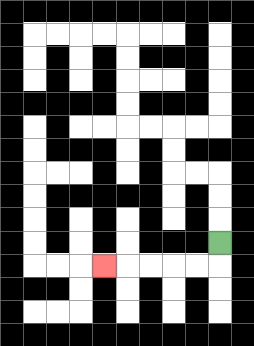{'start': '[9, 10]', 'end': '[4, 11]', 'path_directions': 'D,L,L,L,L,L', 'path_coordinates': '[[9, 10], [9, 11], [8, 11], [7, 11], [6, 11], [5, 11], [4, 11]]'}